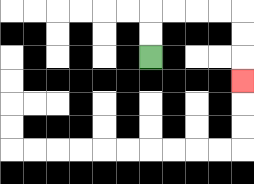{'start': '[6, 2]', 'end': '[10, 3]', 'path_directions': 'U,U,R,R,R,R,D,D,D', 'path_coordinates': '[[6, 2], [6, 1], [6, 0], [7, 0], [8, 0], [9, 0], [10, 0], [10, 1], [10, 2], [10, 3]]'}